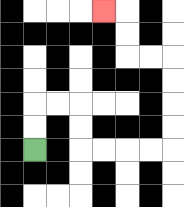{'start': '[1, 6]', 'end': '[4, 0]', 'path_directions': 'U,U,R,R,D,D,R,R,R,R,U,U,U,U,L,L,U,U,L', 'path_coordinates': '[[1, 6], [1, 5], [1, 4], [2, 4], [3, 4], [3, 5], [3, 6], [4, 6], [5, 6], [6, 6], [7, 6], [7, 5], [7, 4], [7, 3], [7, 2], [6, 2], [5, 2], [5, 1], [5, 0], [4, 0]]'}